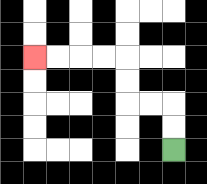{'start': '[7, 6]', 'end': '[1, 2]', 'path_directions': 'U,U,L,L,U,U,L,L,L,L', 'path_coordinates': '[[7, 6], [7, 5], [7, 4], [6, 4], [5, 4], [5, 3], [5, 2], [4, 2], [3, 2], [2, 2], [1, 2]]'}